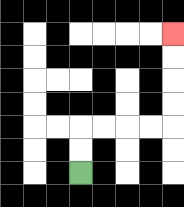{'start': '[3, 7]', 'end': '[7, 1]', 'path_directions': 'U,U,R,R,R,R,U,U,U,U', 'path_coordinates': '[[3, 7], [3, 6], [3, 5], [4, 5], [5, 5], [6, 5], [7, 5], [7, 4], [7, 3], [7, 2], [7, 1]]'}